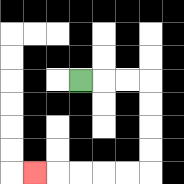{'start': '[3, 3]', 'end': '[1, 7]', 'path_directions': 'R,R,R,D,D,D,D,L,L,L,L,L', 'path_coordinates': '[[3, 3], [4, 3], [5, 3], [6, 3], [6, 4], [6, 5], [6, 6], [6, 7], [5, 7], [4, 7], [3, 7], [2, 7], [1, 7]]'}